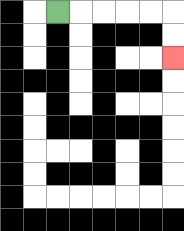{'start': '[2, 0]', 'end': '[7, 2]', 'path_directions': 'R,R,R,R,R,D,D', 'path_coordinates': '[[2, 0], [3, 0], [4, 0], [5, 0], [6, 0], [7, 0], [7, 1], [7, 2]]'}